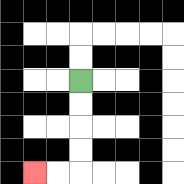{'start': '[3, 3]', 'end': '[1, 7]', 'path_directions': 'D,D,D,D,L,L', 'path_coordinates': '[[3, 3], [3, 4], [3, 5], [3, 6], [3, 7], [2, 7], [1, 7]]'}